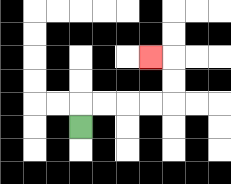{'start': '[3, 5]', 'end': '[6, 2]', 'path_directions': 'U,R,R,R,R,U,U,L', 'path_coordinates': '[[3, 5], [3, 4], [4, 4], [5, 4], [6, 4], [7, 4], [7, 3], [7, 2], [6, 2]]'}